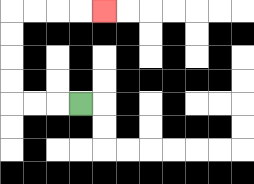{'start': '[3, 4]', 'end': '[4, 0]', 'path_directions': 'L,L,L,U,U,U,U,R,R,R,R', 'path_coordinates': '[[3, 4], [2, 4], [1, 4], [0, 4], [0, 3], [0, 2], [0, 1], [0, 0], [1, 0], [2, 0], [3, 0], [4, 0]]'}